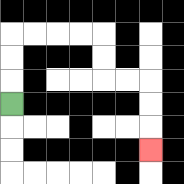{'start': '[0, 4]', 'end': '[6, 6]', 'path_directions': 'U,U,U,R,R,R,R,D,D,R,R,D,D,D', 'path_coordinates': '[[0, 4], [0, 3], [0, 2], [0, 1], [1, 1], [2, 1], [3, 1], [4, 1], [4, 2], [4, 3], [5, 3], [6, 3], [6, 4], [6, 5], [6, 6]]'}